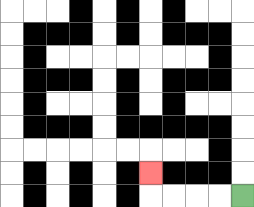{'start': '[10, 8]', 'end': '[6, 7]', 'path_directions': 'L,L,L,L,U', 'path_coordinates': '[[10, 8], [9, 8], [8, 8], [7, 8], [6, 8], [6, 7]]'}